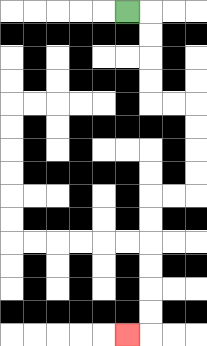{'start': '[5, 0]', 'end': '[5, 14]', 'path_directions': 'R,D,D,D,D,R,R,D,D,D,D,L,L,D,D,D,D,D,D,L', 'path_coordinates': '[[5, 0], [6, 0], [6, 1], [6, 2], [6, 3], [6, 4], [7, 4], [8, 4], [8, 5], [8, 6], [8, 7], [8, 8], [7, 8], [6, 8], [6, 9], [6, 10], [6, 11], [6, 12], [6, 13], [6, 14], [5, 14]]'}